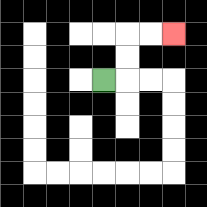{'start': '[4, 3]', 'end': '[7, 1]', 'path_directions': 'R,U,U,R,R', 'path_coordinates': '[[4, 3], [5, 3], [5, 2], [5, 1], [6, 1], [7, 1]]'}